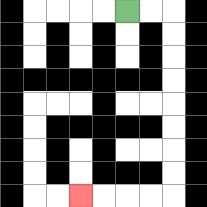{'start': '[5, 0]', 'end': '[3, 8]', 'path_directions': 'R,R,D,D,D,D,D,D,D,D,L,L,L,L', 'path_coordinates': '[[5, 0], [6, 0], [7, 0], [7, 1], [7, 2], [7, 3], [7, 4], [7, 5], [7, 6], [7, 7], [7, 8], [6, 8], [5, 8], [4, 8], [3, 8]]'}